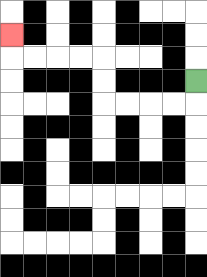{'start': '[8, 3]', 'end': '[0, 1]', 'path_directions': 'D,L,L,L,L,U,U,L,L,L,L,U', 'path_coordinates': '[[8, 3], [8, 4], [7, 4], [6, 4], [5, 4], [4, 4], [4, 3], [4, 2], [3, 2], [2, 2], [1, 2], [0, 2], [0, 1]]'}